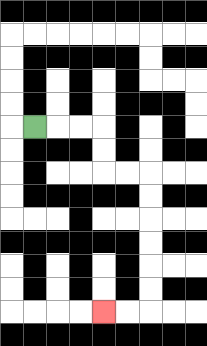{'start': '[1, 5]', 'end': '[4, 13]', 'path_directions': 'R,R,R,D,D,R,R,D,D,D,D,D,D,L,L', 'path_coordinates': '[[1, 5], [2, 5], [3, 5], [4, 5], [4, 6], [4, 7], [5, 7], [6, 7], [6, 8], [6, 9], [6, 10], [6, 11], [6, 12], [6, 13], [5, 13], [4, 13]]'}